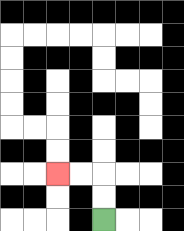{'start': '[4, 9]', 'end': '[2, 7]', 'path_directions': 'U,U,L,L', 'path_coordinates': '[[4, 9], [4, 8], [4, 7], [3, 7], [2, 7]]'}